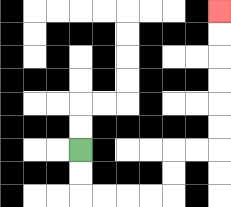{'start': '[3, 6]', 'end': '[9, 0]', 'path_directions': 'D,D,R,R,R,R,U,U,R,R,U,U,U,U,U,U', 'path_coordinates': '[[3, 6], [3, 7], [3, 8], [4, 8], [5, 8], [6, 8], [7, 8], [7, 7], [7, 6], [8, 6], [9, 6], [9, 5], [9, 4], [9, 3], [9, 2], [9, 1], [9, 0]]'}